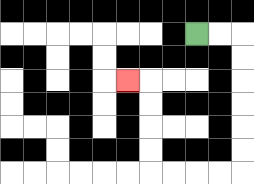{'start': '[8, 1]', 'end': '[5, 3]', 'path_directions': 'R,R,D,D,D,D,D,D,L,L,L,L,U,U,U,U,L', 'path_coordinates': '[[8, 1], [9, 1], [10, 1], [10, 2], [10, 3], [10, 4], [10, 5], [10, 6], [10, 7], [9, 7], [8, 7], [7, 7], [6, 7], [6, 6], [6, 5], [6, 4], [6, 3], [5, 3]]'}